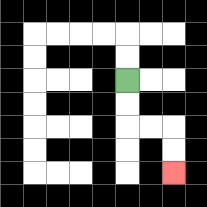{'start': '[5, 3]', 'end': '[7, 7]', 'path_directions': 'D,D,R,R,D,D', 'path_coordinates': '[[5, 3], [5, 4], [5, 5], [6, 5], [7, 5], [7, 6], [7, 7]]'}